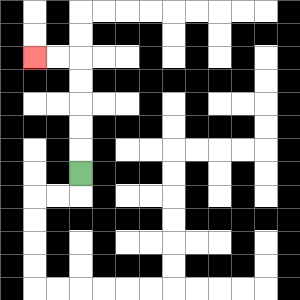{'start': '[3, 7]', 'end': '[1, 2]', 'path_directions': 'U,U,U,U,U,L,L', 'path_coordinates': '[[3, 7], [3, 6], [3, 5], [3, 4], [3, 3], [3, 2], [2, 2], [1, 2]]'}